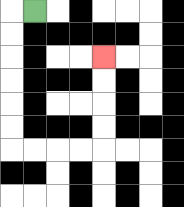{'start': '[1, 0]', 'end': '[4, 2]', 'path_directions': 'L,D,D,D,D,D,D,R,R,R,R,U,U,U,U', 'path_coordinates': '[[1, 0], [0, 0], [0, 1], [0, 2], [0, 3], [0, 4], [0, 5], [0, 6], [1, 6], [2, 6], [3, 6], [4, 6], [4, 5], [4, 4], [4, 3], [4, 2]]'}